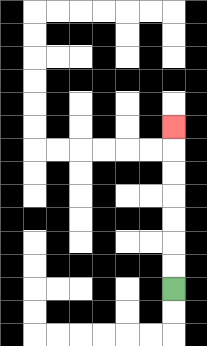{'start': '[7, 12]', 'end': '[7, 5]', 'path_directions': 'U,U,U,U,U,U,U', 'path_coordinates': '[[7, 12], [7, 11], [7, 10], [7, 9], [7, 8], [7, 7], [7, 6], [7, 5]]'}